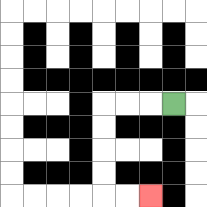{'start': '[7, 4]', 'end': '[6, 8]', 'path_directions': 'L,L,L,D,D,D,D,R,R', 'path_coordinates': '[[7, 4], [6, 4], [5, 4], [4, 4], [4, 5], [4, 6], [4, 7], [4, 8], [5, 8], [6, 8]]'}